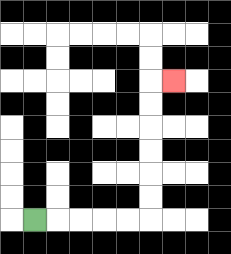{'start': '[1, 9]', 'end': '[7, 3]', 'path_directions': 'R,R,R,R,R,U,U,U,U,U,U,R', 'path_coordinates': '[[1, 9], [2, 9], [3, 9], [4, 9], [5, 9], [6, 9], [6, 8], [6, 7], [6, 6], [6, 5], [6, 4], [6, 3], [7, 3]]'}